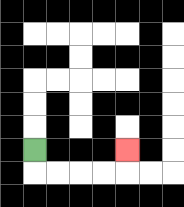{'start': '[1, 6]', 'end': '[5, 6]', 'path_directions': 'D,R,R,R,R,U', 'path_coordinates': '[[1, 6], [1, 7], [2, 7], [3, 7], [4, 7], [5, 7], [5, 6]]'}